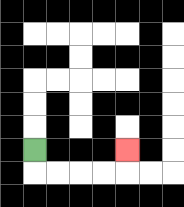{'start': '[1, 6]', 'end': '[5, 6]', 'path_directions': 'D,R,R,R,R,U', 'path_coordinates': '[[1, 6], [1, 7], [2, 7], [3, 7], [4, 7], [5, 7], [5, 6]]'}